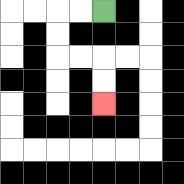{'start': '[4, 0]', 'end': '[4, 4]', 'path_directions': 'L,L,D,D,R,R,D,D', 'path_coordinates': '[[4, 0], [3, 0], [2, 0], [2, 1], [2, 2], [3, 2], [4, 2], [4, 3], [4, 4]]'}